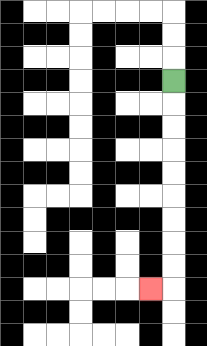{'start': '[7, 3]', 'end': '[6, 12]', 'path_directions': 'D,D,D,D,D,D,D,D,D,L', 'path_coordinates': '[[7, 3], [7, 4], [7, 5], [7, 6], [7, 7], [7, 8], [7, 9], [7, 10], [7, 11], [7, 12], [6, 12]]'}